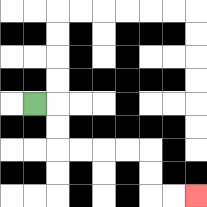{'start': '[1, 4]', 'end': '[8, 8]', 'path_directions': 'R,D,D,R,R,R,R,D,D,R,R', 'path_coordinates': '[[1, 4], [2, 4], [2, 5], [2, 6], [3, 6], [4, 6], [5, 6], [6, 6], [6, 7], [6, 8], [7, 8], [8, 8]]'}